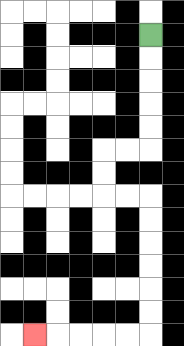{'start': '[6, 1]', 'end': '[1, 14]', 'path_directions': 'D,D,D,D,D,L,L,D,D,R,R,D,D,D,D,D,D,L,L,L,L,L', 'path_coordinates': '[[6, 1], [6, 2], [6, 3], [6, 4], [6, 5], [6, 6], [5, 6], [4, 6], [4, 7], [4, 8], [5, 8], [6, 8], [6, 9], [6, 10], [6, 11], [6, 12], [6, 13], [6, 14], [5, 14], [4, 14], [3, 14], [2, 14], [1, 14]]'}